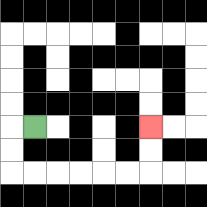{'start': '[1, 5]', 'end': '[6, 5]', 'path_directions': 'L,D,D,R,R,R,R,R,R,U,U', 'path_coordinates': '[[1, 5], [0, 5], [0, 6], [0, 7], [1, 7], [2, 7], [3, 7], [4, 7], [5, 7], [6, 7], [6, 6], [6, 5]]'}